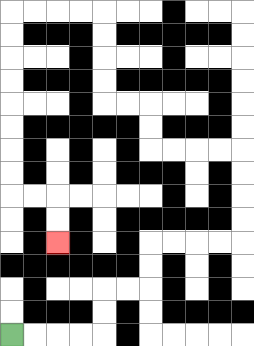{'start': '[0, 14]', 'end': '[2, 10]', 'path_directions': 'R,R,R,R,U,U,R,R,U,U,R,R,R,R,U,U,U,U,L,L,L,L,U,U,L,L,U,U,U,U,L,L,L,L,D,D,D,D,D,D,D,D,R,R,D,D', 'path_coordinates': '[[0, 14], [1, 14], [2, 14], [3, 14], [4, 14], [4, 13], [4, 12], [5, 12], [6, 12], [6, 11], [6, 10], [7, 10], [8, 10], [9, 10], [10, 10], [10, 9], [10, 8], [10, 7], [10, 6], [9, 6], [8, 6], [7, 6], [6, 6], [6, 5], [6, 4], [5, 4], [4, 4], [4, 3], [4, 2], [4, 1], [4, 0], [3, 0], [2, 0], [1, 0], [0, 0], [0, 1], [0, 2], [0, 3], [0, 4], [0, 5], [0, 6], [0, 7], [0, 8], [1, 8], [2, 8], [2, 9], [2, 10]]'}